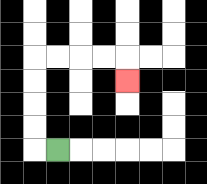{'start': '[2, 6]', 'end': '[5, 3]', 'path_directions': 'L,U,U,U,U,R,R,R,R,D', 'path_coordinates': '[[2, 6], [1, 6], [1, 5], [1, 4], [1, 3], [1, 2], [2, 2], [3, 2], [4, 2], [5, 2], [5, 3]]'}